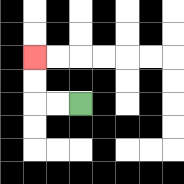{'start': '[3, 4]', 'end': '[1, 2]', 'path_directions': 'L,L,U,U', 'path_coordinates': '[[3, 4], [2, 4], [1, 4], [1, 3], [1, 2]]'}